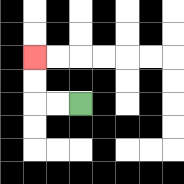{'start': '[3, 4]', 'end': '[1, 2]', 'path_directions': 'L,L,U,U', 'path_coordinates': '[[3, 4], [2, 4], [1, 4], [1, 3], [1, 2]]'}